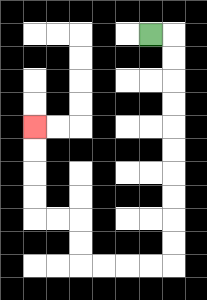{'start': '[6, 1]', 'end': '[1, 5]', 'path_directions': 'R,D,D,D,D,D,D,D,D,D,D,L,L,L,L,U,U,L,L,U,U,U,U', 'path_coordinates': '[[6, 1], [7, 1], [7, 2], [7, 3], [7, 4], [7, 5], [7, 6], [7, 7], [7, 8], [7, 9], [7, 10], [7, 11], [6, 11], [5, 11], [4, 11], [3, 11], [3, 10], [3, 9], [2, 9], [1, 9], [1, 8], [1, 7], [1, 6], [1, 5]]'}